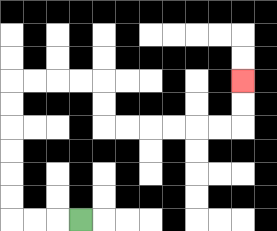{'start': '[3, 9]', 'end': '[10, 3]', 'path_directions': 'L,L,L,U,U,U,U,U,U,R,R,R,R,D,D,R,R,R,R,R,R,U,U', 'path_coordinates': '[[3, 9], [2, 9], [1, 9], [0, 9], [0, 8], [0, 7], [0, 6], [0, 5], [0, 4], [0, 3], [1, 3], [2, 3], [3, 3], [4, 3], [4, 4], [4, 5], [5, 5], [6, 5], [7, 5], [8, 5], [9, 5], [10, 5], [10, 4], [10, 3]]'}